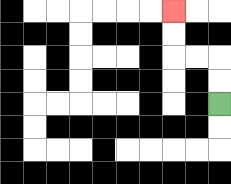{'start': '[9, 4]', 'end': '[7, 0]', 'path_directions': 'U,U,L,L,U,U', 'path_coordinates': '[[9, 4], [9, 3], [9, 2], [8, 2], [7, 2], [7, 1], [7, 0]]'}